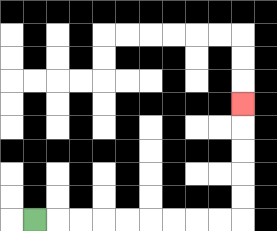{'start': '[1, 9]', 'end': '[10, 4]', 'path_directions': 'R,R,R,R,R,R,R,R,R,U,U,U,U,U', 'path_coordinates': '[[1, 9], [2, 9], [3, 9], [4, 9], [5, 9], [6, 9], [7, 9], [8, 9], [9, 9], [10, 9], [10, 8], [10, 7], [10, 6], [10, 5], [10, 4]]'}